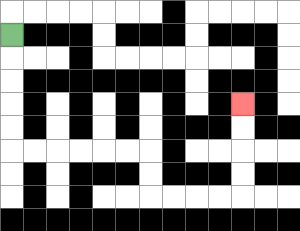{'start': '[0, 1]', 'end': '[10, 4]', 'path_directions': 'D,D,D,D,D,R,R,R,R,R,R,D,D,R,R,R,R,U,U,U,U', 'path_coordinates': '[[0, 1], [0, 2], [0, 3], [0, 4], [0, 5], [0, 6], [1, 6], [2, 6], [3, 6], [4, 6], [5, 6], [6, 6], [6, 7], [6, 8], [7, 8], [8, 8], [9, 8], [10, 8], [10, 7], [10, 6], [10, 5], [10, 4]]'}